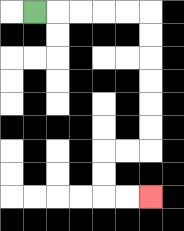{'start': '[1, 0]', 'end': '[6, 8]', 'path_directions': 'R,R,R,R,R,D,D,D,D,D,D,L,L,D,D,R,R', 'path_coordinates': '[[1, 0], [2, 0], [3, 0], [4, 0], [5, 0], [6, 0], [6, 1], [6, 2], [6, 3], [6, 4], [6, 5], [6, 6], [5, 6], [4, 6], [4, 7], [4, 8], [5, 8], [6, 8]]'}